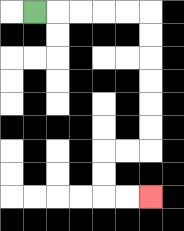{'start': '[1, 0]', 'end': '[6, 8]', 'path_directions': 'R,R,R,R,R,D,D,D,D,D,D,L,L,D,D,R,R', 'path_coordinates': '[[1, 0], [2, 0], [3, 0], [4, 0], [5, 0], [6, 0], [6, 1], [6, 2], [6, 3], [6, 4], [6, 5], [6, 6], [5, 6], [4, 6], [4, 7], [4, 8], [5, 8], [6, 8]]'}